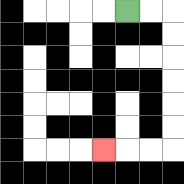{'start': '[5, 0]', 'end': '[4, 6]', 'path_directions': 'R,R,D,D,D,D,D,D,L,L,L', 'path_coordinates': '[[5, 0], [6, 0], [7, 0], [7, 1], [7, 2], [7, 3], [7, 4], [7, 5], [7, 6], [6, 6], [5, 6], [4, 6]]'}